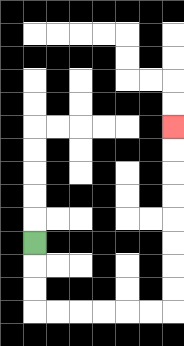{'start': '[1, 10]', 'end': '[7, 5]', 'path_directions': 'D,D,D,R,R,R,R,R,R,U,U,U,U,U,U,U,U', 'path_coordinates': '[[1, 10], [1, 11], [1, 12], [1, 13], [2, 13], [3, 13], [4, 13], [5, 13], [6, 13], [7, 13], [7, 12], [7, 11], [7, 10], [7, 9], [7, 8], [7, 7], [7, 6], [7, 5]]'}